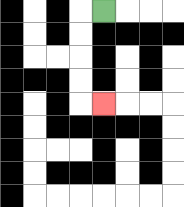{'start': '[4, 0]', 'end': '[4, 4]', 'path_directions': 'L,D,D,D,D,R', 'path_coordinates': '[[4, 0], [3, 0], [3, 1], [3, 2], [3, 3], [3, 4], [4, 4]]'}